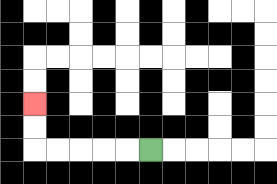{'start': '[6, 6]', 'end': '[1, 4]', 'path_directions': 'L,L,L,L,L,U,U', 'path_coordinates': '[[6, 6], [5, 6], [4, 6], [3, 6], [2, 6], [1, 6], [1, 5], [1, 4]]'}